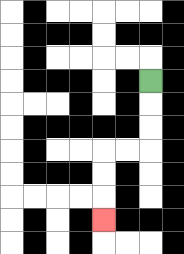{'start': '[6, 3]', 'end': '[4, 9]', 'path_directions': 'D,D,D,L,L,D,D,D', 'path_coordinates': '[[6, 3], [6, 4], [6, 5], [6, 6], [5, 6], [4, 6], [4, 7], [4, 8], [4, 9]]'}